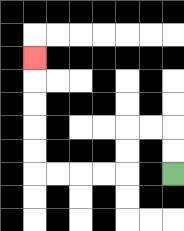{'start': '[7, 7]', 'end': '[1, 2]', 'path_directions': 'U,U,L,L,D,D,L,L,L,L,U,U,U,U,U', 'path_coordinates': '[[7, 7], [7, 6], [7, 5], [6, 5], [5, 5], [5, 6], [5, 7], [4, 7], [3, 7], [2, 7], [1, 7], [1, 6], [1, 5], [1, 4], [1, 3], [1, 2]]'}